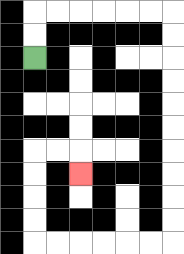{'start': '[1, 2]', 'end': '[3, 7]', 'path_directions': 'U,U,R,R,R,R,R,R,D,D,D,D,D,D,D,D,D,D,L,L,L,L,L,L,U,U,U,U,R,R,D', 'path_coordinates': '[[1, 2], [1, 1], [1, 0], [2, 0], [3, 0], [4, 0], [5, 0], [6, 0], [7, 0], [7, 1], [7, 2], [7, 3], [7, 4], [7, 5], [7, 6], [7, 7], [7, 8], [7, 9], [7, 10], [6, 10], [5, 10], [4, 10], [3, 10], [2, 10], [1, 10], [1, 9], [1, 8], [1, 7], [1, 6], [2, 6], [3, 6], [3, 7]]'}